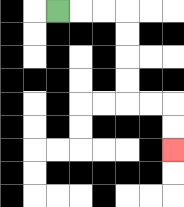{'start': '[2, 0]', 'end': '[7, 6]', 'path_directions': 'R,R,R,D,D,D,D,R,R,D,D', 'path_coordinates': '[[2, 0], [3, 0], [4, 0], [5, 0], [5, 1], [5, 2], [5, 3], [5, 4], [6, 4], [7, 4], [7, 5], [7, 6]]'}